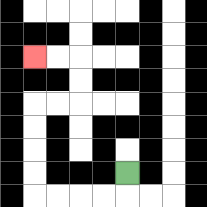{'start': '[5, 7]', 'end': '[1, 2]', 'path_directions': 'D,L,L,L,L,U,U,U,U,R,R,U,U,L,L', 'path_coordinates': '[[5, 7], [5, 8], [4, 8], [3, 8], [2, 8], [1, 8], [1, 7], [1, 6], [1, 5], [1, 4], [2, 4], [3, 4], [3, 3], [3, 2], [2, 2], [1, 2]]'}